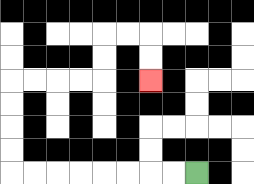{'start': '[8, 7]', 'end': '[6, 3]', 'path_directions': 'L,L,L,L,L,L,L,L,U,U,U,U,R,R,R,R,U,U,R,R,D,D', 'path_coordinates': '[[8, 7], [7, 7], [6, 7], [5, 7], [4, 7], [3, 7], [2, 7], [1, 7], [0, 7], [0, 6], [0, 5], [0, 4], [0, 3], [1, 3], [2, 3], [3, 3], [4, 3], [4, 2], [4, 1], [5, 1], [6, 1], [6, 2], [6, 3]]'}